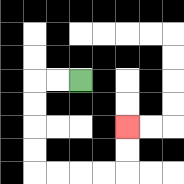{'start': '[3, 3]', 'end': '[5, 5]', 'path_directions': 'L,L,D,D,D,D,R,R,R,R,U,U', 'path_coordinates': '[[3, 3], [2, 3], [1, 3], [1, 4], [1, 5], [1, 6], [1, 7], [2, 7], [3, 7], [4, 7], [5, 7], [5, 6], [5, 5]]'}